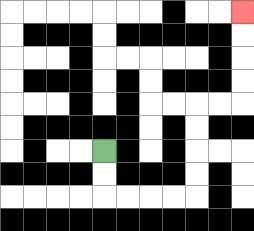{'start': '[4, 6]', 'end': '[10, 0]', 'path_directions': 'D,D,R,R,R,R,U,U,U,U,R,R,U,U,U,U', 'path_coordinates': '[[4, 6], [4, 7], [4, 8], [5, 8], [6, 8], [7, 8], [8, 8], [8, 7], [8, 6], [8, 5], [8, 4], [9, 4], [10, 4], [10, 3], [10, 2], [10, 1], [10, 0]]'}